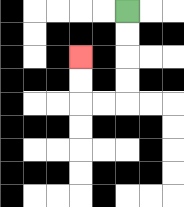{'start': '[5, 0]', 'end': '[3, 2]', 'path_directions': 'D,D,D,D,L,L,U,U', 'path_coordinates': '[[5, 0], [5, 1], [5, 2], [5, 3], [5, 4], [4, 4], [3, 4], [3, 3], [3, 2]]'}